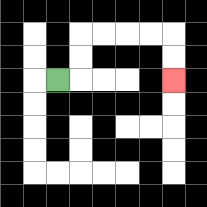{'start': '[2, 3]', 'end': '[7, 3]', 'path_directions': 'R,U,U,R,R,R,R,D,D', 'path_coordinates': '[[2, 3], [3, 3], [3, 2], [3, 1], [4, 1], [5, 1], [6, 1], [7, 1], [7, 2], [7, 3]]'}